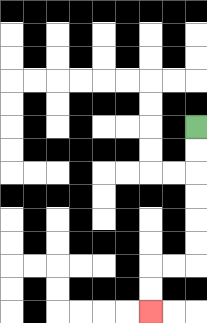{'start': '[8, 5]', 'end': '[6, 13]', 'path_directions': 'D,D,D,D,D,D,L,L,D,D', 'path_coordinates': '[[8, 5], [8, 6], [8, 7], [8, 8], [8, 9], [8, 10], [8, 11], [7, 11], [6, 11], [6, 12], [6, 13]]'}